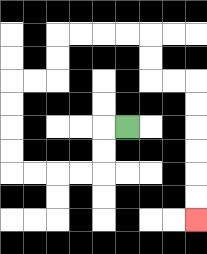{'start': '[5, 5]', 'end': '[8, 9]', 'path_directions': 'L,D,D,L,L,L,L,U,U,U,U,R,R,U,U,R,R,R,R,D,D,R,R,D,D,D,D,D,D', 'path_coordinates': '[[5, 5], [4, 5], [4, 6], [4, 7], [3, 7], [2, 7], [1, 7], [0, 7], [0, 6], [0, 5], [0, 4], [0, 3], [1, 3], [2, 3], [2, 2], [2, 1], [3, 1], [4, 1], [5, 1], [6, 1], [6, 2], [6, 3], [7, 3], [8, 3], [8, 4], [8, 5], [8, 6], [8, 7], [8, 8], [8, 9]]'}